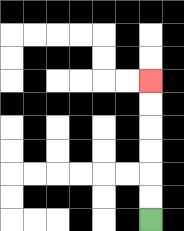{'start': '[6, 9]', 'end': '[6, 3]', 'path_directions': 'U,U,U,U,U,U', 'path_coordinates': '[[6, 9], [6, 8], [6, 7], [6, 6], [6, 5], [6, 4], [6, 3]]'}